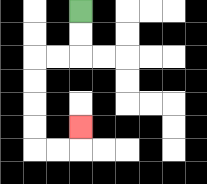{'start': '[3, 0]', 'end': '[3, 5]', 'path_directions': 'D,D,L,L,D,D,D,D,R,R,U', 'path_coordinates': '[[3, 0], [3, 1], [3, 2], [2, 2], [1, 2], [1, 3], [1, 4], [1, 5], [1, 6], [2, 6], [3, 6], [3, 5]]'}